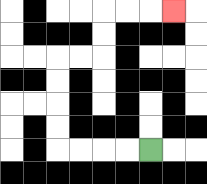{'start': '[6, 6]', 'end': '[7, 0]', 'path_directions': 'L,L,L,L,U,U,U,U,R,R,U,U,R,R,R', 'path_coordinates': '[[6, 6], [5, 6], [4, 6], [3, 6], [2, 6], [2, 5], [2, 4], [2, 3], [2, 2], [3, 2], [4, 2], [4, 1], [4, 0], [5, 0], [6, 0], [7, 0]]'}